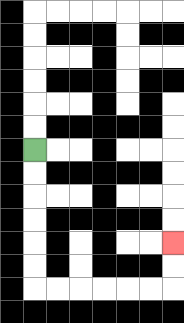{'start': '[1, 6]', 'end': '[7, 10]', 'path_directions': 'D,D,D,D,D,D,R,R,R,R,R,R,U,U', 'path_coordinates': '[[1, 6], [1, 7], [1, 8], [1, 9], [1, 10], [1, 11], [1, 12], [2, 12], [3, 12], [4, 12], [5, 12], [6, 12], [7, 12], [7, 11], [7, 10]]'}